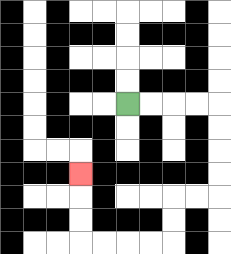{'start': '[5, 4]', 'end': '[3, 7]', 'path_directions': 'R,R,R,R,D,D,D,D,L,L,D,D,L,L,L,L,U,U,U', 'path_coordinates': '[[5, 4], [6, 4], [7, 4], [8, 4], [9, 4], [9, 5], [9, 6], [9, 7], [9, 8], [8, 8], [7, 8], [7, 9], [7, 10], [6, 10], [5, 10], [4, 10], [3, 10], [3, 9], [3, 8], [3, 7]]'}